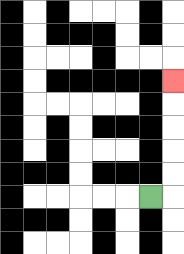{'start': '[6, 8]', 'end': '[7, 3]', 'path_directions': 'R,U,U,U,U,U', 'path_coordinates': '[[6, 8], [7, 8], [7, 7], [7, 6], [7, 5], [7, 4], [7, 3]]'}